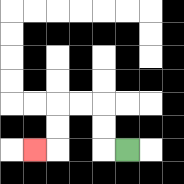{'start': '[5, 6]', 'end': '[1, 6]', 'path_directions': 'L,U,U,L,L,D,D,L', 'path_coordinates': '[[5, 6], [4, 6], [4, 5], [4, 4], [3, 4], [2, 4], [2, 5], [2, 6], [1, 6]]'}